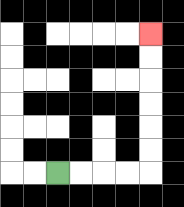{'start': '[2, 7]', 'end': '[6, 1]', 'path_directions': 'R,R,R,R,U,U,U,U,U,U', 'path_coordinates': '[[2, 7], [3, 7], [4, 7], [5, 7], [6, 7], [6, 6], [6, 5], [6, 4], [6, 3], [6, 2], [6, 1]]'}